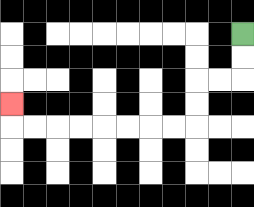{'start': '[10, 1]', 'end': '[0, 4]', 'path_directions': 'D,D,L,L,D,D,L,L,L,L,L,L,L,L,U', 'path_coordinates': '[[10, 1], [10, 2], [10, 3], [9, 3], [8, 3], [8, 4], [8, 5], [7, 5], [6, 5], [5, 5], [4, 5], [3, 5], [2, 5], [1, 5], [0, 5], [0, 4]]'}